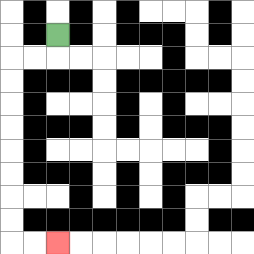{'start': '[2, 1]', 'end': '[2, 10]', 'path_directions': 'D,L,L,D,D,D,D,D,D,D,D,R,R', 'path_coordinates': '[[2, 1], [2, 2], [1, 2], [0, 2], [0, 3], [0, 4], [0, 5], [0, 6], [0, 7], [0, 8], [0, 9], [0, 10], [1, 10], [2, 10]]'}